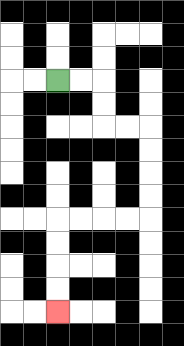{'start': '[2, 3]', 'end': '[2, 13]', 'path_directions': 'R,R,D,D,R,R,D,D,D,D,L,L,L,L,D,D,D,D', 'path_coordinates': '[[2, 3], [3, 3], [4, 3], [4, 4], [4, 5], [5, 5], [6, 5], [6, 6], [6, 7], [6, 8], [6, 9], [5, 9], [4, 9], [3, 9], [2, 9], [2, 10], [2, 11], [2, 12], [2, 13]]'}